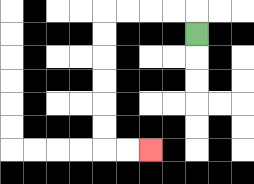{'start': '[8, 1]', 'end': '[6, 6]', 'path_directions': 'U,L,L,L,L,D,D,D,D,D,D,R,R', 'path_coordinates': '[[8, 1], [8, 0], [7, 0], [6, 0], [5, 0], [4, 0], [4, 1], [4, 2], [4, 3], [4, 4], [4, 5], [4, 6], [5, 6], [6, 6]]'}